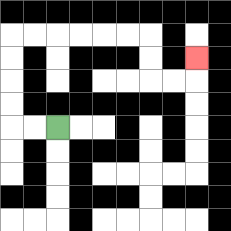{'start': '[2, 5]', 'end': '[8, 2]', 'path_directions': 'L,L,U,U,U,U,R,R,R,R,R,R,D,D,R,R,U', 'path_coordinates': '[[2, 5], [1, 5], [0, 5], [0, 4], [0, 3], [0, 2], [0, 1], [1, 1], [2, 1], [3, 1], [4, 1], [5, 1], [6, 1], [6, 2], [6, 3], [7, 3], [8, 3], [8, 2]]'}